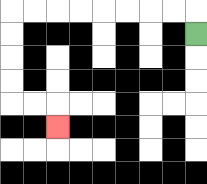{'start': '[8, 1]', 'end': '[2, 5]', 'path_directions': 'U,L,L,L,L,L,L,L,L,D,D,D,D,R,R,D', 'path_coordinates': '[[8, 1], [8, 0], [7, 0], [6, 0], [5, 0], [4, 0], [3, 0], [2, 0], [1, 0], [0, 0], [0, 1], [0, 2], [0, 3], [0, 4], [1, 4], [2, 4], [2, 5]]'}